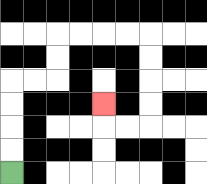{'start': '[0, 7]', 'end': '[4, 4]', 'path_directions': 'U,U,U,U,R,R,U,U,R,R,R,R,D,D,D,D,L,L,U', 'path_coordinates': '[[0, 7], [0, 6], [0, 5], [0, 4], [0, 3], [1, 3], [2, 3], [2, 2], [2, 1], [3, 1], [4, 1], [5, 1], [6, 1], [6, 2], [6, 3], [6, 4], [6, 5], [5, 5], [4, 5], [4, 4]]'}